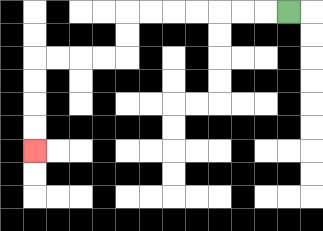{'start': '[12, 0]', 'end': '[1, 6]', 'path_directions': 'L,L,L,L,L,L,L,D,D,L,L,L,L,D,D,D,D', 'path_coordinates': '[[12, 0], [11, 0], [10, 0], [9, 0], [8, 0], [7, 0], [6, 0], [5, 0], [5, 1], [5, 2], [4, 2], [3, 2], [2, 2], [1, 2], [1, 3], [1, 4], [1, 5], [1, 6]]'}